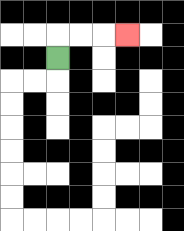{'start': '[2, 2]', 'end': '[5, 1]', 'path_directions': 'U,R,R,R', 'path_coordinates': '[[2, 2], [2, 1], [3, 1], [4, 1], [5, 1]]'}